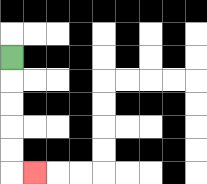{'start': '[0, 2]', 'end': '[1, 7]', 'path_directions': 'D,D,D,D,D,R', 'path_coordinates': '[[0, 2], [0, 3], [0, 4], [0, 5], [0, 6], [0, 7], [1, 7]]'}